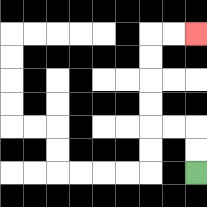{'start': '[8, 7]', 'end': '[8, 1]', 'path_directions': 'U,U,L,L,U,U,U,U,R,R', 'path_coordinates': '[[8, 7], [8, 6], [8, 5], [7, 5], [6, 5], [6, 4], [6, 3], [6, 2], [6, 1], [7, 1], [8, 1]]'}